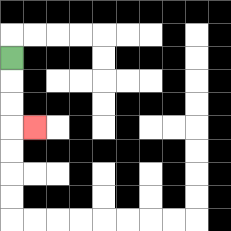{'start': '[0, 2]', 'end': '[1, 5]', 'path_directions': 'D,D,D,R', 'path_coordinates': '[[0, 2], [0, 3], [0, 4], [0, 5], [1, 5]]'}